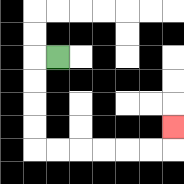{'start': '[2, 2]', 'end': '[7, 5]', 'path_directions': 'L,D,D,D,D,R,R,R,R,R,R,U', 'path_coordinates': '[[2, 2], [1, 2], [1, 3], [1, 4], [1, 5], [1, 6], [2, 6], [3, 6], [4, 6], [5, 6], [6, 6], [7, 6], [7, 5]]'}